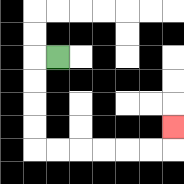{'start': '[2, 2]', 'end': '[7, 5]', 'path_directions': 'L,D,D,D,D,R,R,R,R,R,R,U', 'path_coordinates': '[[2, 2], [1, 2], [1, 3], [1, 4], [1, 5], [1, 6], [2, 6], [3, 6], [4, 6], [5, 6], [6, 6], [7, 6], [7, 5]]'}